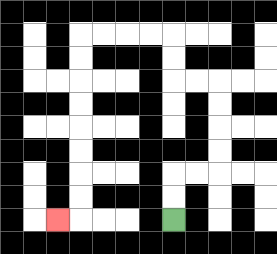{'start': '[7, 9]', 'end': '[2, 9]', 'path_directions': 'U,U,R,R,U,U,U,U,L,L,U,U,L,L,L,L,D,D,D,D,D,D,D,D,L', 'path_coordinates': '[[7, 9], [7, 8], [7, 7], [8, 7], [9, 7], [9, 6], [9, 5], [9, 4], [9, 3], [8, 3], [7, 3], [7, 2], [7, 1], [6, 1], [5, 1], [4, 1], [3, 1], [3, 2], [3, 3], [3, 4], [3, 5], [3, 6], [3, 7], [3, 8], [3, 9], [2, 9]]'}